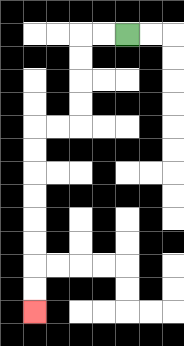{'start': '[5, 1]', 'end': '[1, 13]', 'path_directions': 'L,L,D,D,D,D,L,L,D,D,D,D,D,D,D,D', 'path_coordinates': '[[5, 1], [4, 1], [3, 1], [3, 2], [3, 3], [3, 4], [3, 5], [2, 5], [1, 5], [1, 6], [1, 7], [1, 8], [1, 9], [1, 10], [1, 11], [1, 12], [1, 13]]'}